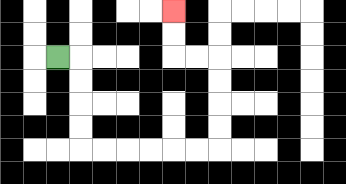{'start': '[2, 2]', 'end': '[7, 0]', 'path_directions': 'R,D,D,D,D,R,R,R,R,R,R,U,U,U,U,L,L,U,U', 'path_coordinates': '[[2, 2], [3, 2], [3, 3], [3, 4], [3, 5], [3, 6], [4, 6], [5, 6], [6, 6], [7, 6], [8, 6], [9, 6], [9, 5], [9, 4], [9, 3], [9, 2], [8, 2], [7, 2], [7, 1], [7, 0]]'}